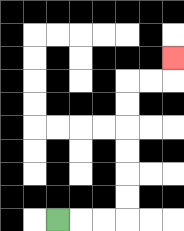{'start': '[2, 9]', 'end': '[7, 2]', 'path_directions': 'R,R,R,U,U,U,U,U,U,R,R,U', 'path_coordinates': '[[2, 9], [3, 9], [4, 9], [5, 9], [5, 8], [5, 7], [5, 6], [5, 5], [5, 4], [5, 3], [6, 3], [7, 3], [7, 2]]'}